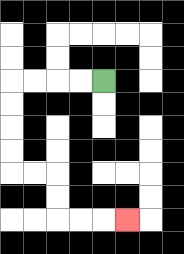{'start': '[4, 3]', 'end': '[5, 9]', 'path_directions': 'L,L,L,L,D,D,D,D,R,R,D,D,R,R,R', 'path_coordinates': '[[4, 3], [3, 3], [2, 3], [1, 3], [0, 3], [0, 4], [0, 5], [0, 6], [0, 7], [1, 7], [2, 7], [2, 8], [2, 9], [3, 9], [4, 9], [5, 9]]'}